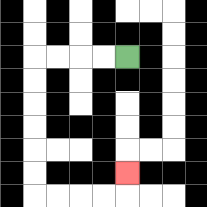{'start': '[5, 2]', 'end': '[5, 7]', 'path_directions': 'L,L,L,L,D,D,D,D,D,D,R,R,R,R,U', 'path_coordinates': '[[5, 2], [4, 2], [3, 2], [2, 2], [1, 2], [1, 3], [1, 4], [1, 5], [1, 6], [1, 7], [1, 8], [2, 8], [3, 8], [4, 8], [5, 8], [5, 7]]'}